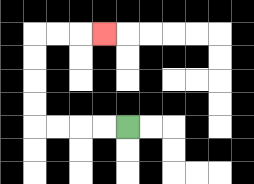{'start': '[5, 5]', 'end': '[4, 1]', 'path_directions': 'L,L,L,L,U,U,U,U,R,R,R', 'path_coordinates': '[[5, 5], [4, 5], [3, 5], [2, 5], [1, 5], [1, 4], [1, 3], [1, 2], [1, 1], [2, 1], [3, 1], [4, 1]]'}